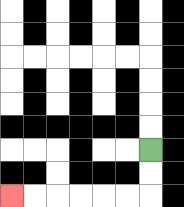{'start': '[6, 6]', 'end': '[0, 8]', 'path_directions': 'D,D,L,L,L,L,L,L', 'path_coordinates': '[[6, 6], [6, 7], [6, 8], [5, 8], [4, 8], [3, 8], [2, 8], [1, 8], [0, 8]]'}